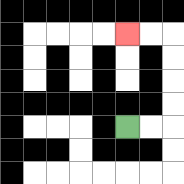{'start': '[5, 5]', 'end': '[5, 1]', 'path_directions': 'R,R,U,U,U,U,L,L', 'path_coordinates': '[[5, 5], [6, 5], [7, 5], [7, 4], [7, 3], [7, 2], [7, 1], [6, 1], [5, 1]]'}